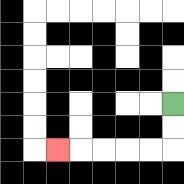{'start': '[7, 4]', 'end': '[2, 6]', 'path_directions': 'D,D,L,L,L,L,L', 'path_coordinates': '[[7, 4], [7, 5], [7, 6], [6, 6], [5, 6], [4, 6], [3, 6], [2, 6]]'}